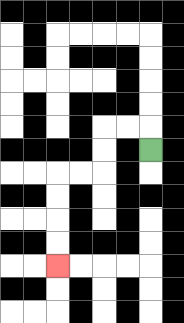{'start': '[6, 6]', 'end': '[2, 11]', 'path_directions': 'U,L,L,D,D,L,L,D,D,D,D', 'path_coordinates': '[[6, 6], [6, 5], [5, 5], [4, 5], [4, 6], [4, 7], [3, 7], [2, 7], [2, 8], [2, 9], [2, 10], [2, 11]]'}